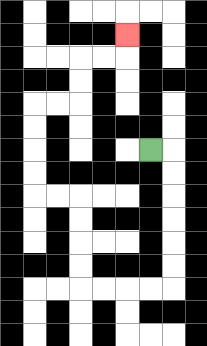{'start': '[6, 6]', 'end': '[5, 1]', 'path_directions': 'R,D,D,D,D,D,D,L,L,L,L,U,U,U,U,L,L,U,U,U,U,R,R,U,U,R,R,U', 'path_coordinates': '[[6, 6], [7, 6], [7, 7], [7, 8], [7, 9], [7, 10], [7, 11], [7, 12], [6, 12], [5, 12], [4, 12], [3, 12], [3, 11], [3, 10], [3, 9], [3, 8], [2, 8], [1, 8], [1, 7], [1, 6], [1, 5], [1, 4], [2, 4], [3, 4], [3, 3], [3, 2], [4, 2], [5, 2], [5, 1]]'}